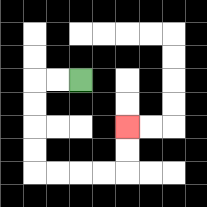{'start': '[3, 3]', 'end': '[5, 5]', 'path_directions': 'L,L,D,D,D,D,R,R,R,R,U,U', 'path_coordinates': '[[3, 3], [2, 3], [1, 3], [1, 4], [1, 5], [1, 6], [1, 7], [2, 7], [3, 7], [4, 7], [5, 7], [5, 6], [5, 5]]'}